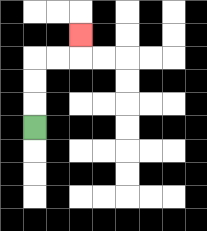{'start': '[1, 5]', 'end': '[3, 1]', 'path_directions': 'U,U,U,R,R,U', 'path_coordinates': '[[1, 5], [1, 4], [1, 3], [1, 2], [2, 2], [3, 2], [3, 1]]'}